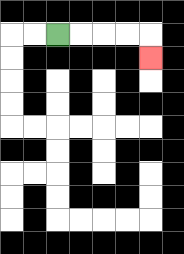{'start': '[2, 1]', 'end': '[6, 2]', 'path_directions': 'R,R,R,R,D', 'path_coordinates': '[[2, 1], [3, 1], [4, 1], [5, 1], [6, 1], [6, 2]]'}